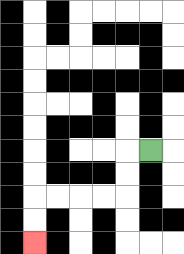{'start': '[6, 6]', 'end': '[1, 10]', 'path_directions': 'L,D,D,L,L,L,L,D,D', 'path_coordinates': '[[6, 6], [5, 6], [5, 7], [5, 8], [4, 8], [3, 8], [2, 8], [1, 8], [1, 9], [1, 10]]'}